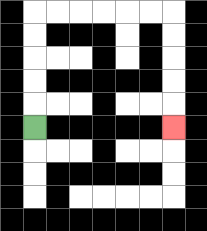{'start': '[1, 5]', 'end': '[7, 5]', 'path_directions': 'U,U,U,U,U,R,R,R,R,R,R,D,D,D,D,D', 'path_coordinates': '[[1, 5], [1, 4], [1, 3], [1, 2], [1, 1], [1, 0], [2, 0], [3, 0], [4, 0], [5, 0], [6, 0], [7, 0], [7, 1], [7, 2], [7, 3], [7, 4], [7, 5]]'}